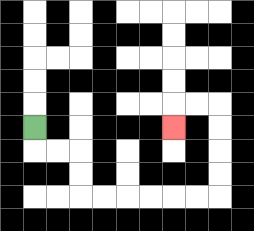{'start': '[1, 5]', 'end': '[7, 5]', 'path_directions': 'D,R,R,D,D,R,R,R,R,R,R,U,U,U,U,L,L,D', 'path_coordinates': '[[1, 5], [1, 6], [2, 6], [3, 6], [3, 7], [3, 8], [4, 8], [5, 8], [6, 8], [7, 8], [8, 8], [9, 8], [9, 7], [9, 6], [9, 5], [9, 4], [8, 4], [7, 4], [7, 5]]'}